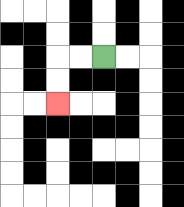{'start': '[4, 2]', 'end': '[2, 4]', 'path_directions': 'L,L,D,D', 'path_coordinates': '[[4, 2], [3, 2], [2, 2], [2, 3], [2, 4]]'}